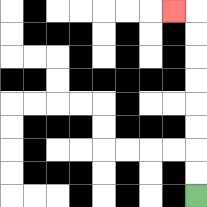{'start': '[8, 8]', 'end': '[7, 0]', 'path_directions': 'U,U,U,U,U,U,U,U,L', 'path_coordinates': '[[8, 8], [8, 7], [8, 6], [8, 5], [8, 4], [8, 3], [8, 2], [8, 1], [8, 0], [7, 0]]'}